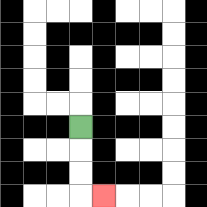{'start': '[3, 5]', 'end': '[4, 8]', 'path_directions': 'D,D,D,R', 'path_coordinates': '[[3, 5], [3, 6], [3, 7], [3, 8], [4, 8]]'}